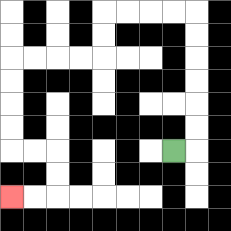{'start': '[7, 6]', 'end': '[0, 8]', 'path_directions': 'R,U,U,U,U,U,U,L,L,L,L,D,D,L,L,L,L,D,D,D,D,R,R,D,D,L,L', 'path_coordinates': '[[7, 6], [8, 6], [8, 5], [8, 4], [8, 3], [8, 2], [8, 1], [8, 0], [7, 0], [6, 0], [5, 0], [4, 0], [4, 1], [4, 2], [3, 2], [2, 2], [1, 2], [0, 2], [0, 3], [0, 4], [0, 5], [0, 6], [1, 6], [2, 6], [2, 7], [2, 8], [1, 8], [0, 8]]'}